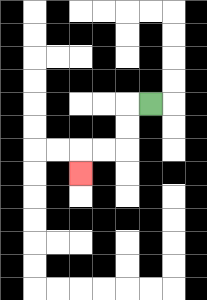{'start': '[6, 4]', 'end': '[3, 7]', 'path_directions': 'L,D,D,L,L,D', 'path_coordinates': '[[6, 4], [5, 4], [5, 5], [5, 6], [4, 6], [3, 6], [3, 7]]'}